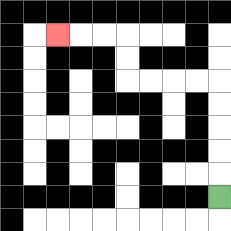{'start': '[9, 8]', 'end': '[2, 1]', 'path_directions': 'U,U,U,U,U,L,L,L,L,U,U,L,L,L', 'path_coordinates': '[[9, 8], [9, 7], [9, 6], [9, 5], [9, 4], [9, 3], [8, 3], [7, 3], [6, 3], [5, 3], [5, 2], [5, 1], [4, 1], [3, 1], [2, 1]]'}